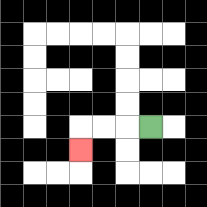{'start': '[6, 5]', 'end': '[3, 6]', 'path_directions': 'L,L,L,D', 'path_coordinates': '[[6, 5], [5, 5], [4, 5], [3, 5], [3, 6]]'}